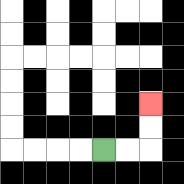{'start': '[4, 6]', 'end': '[6, 4]', 'path_directions': 'R,R,U,U', 'path_coordinates': '[[4, 6], [5, 6], [6, 6], [6, 5], [6, 4]]'}